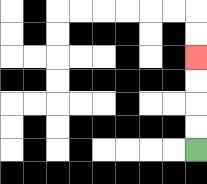{'start': '[8, 6]', 'end': '[8, 2]', 'path_directions': 'U,U,U,U', 'path_coordinates': '[[8, 6], [8, 5], [8, 4], [8, 3], [8, 2]]'}